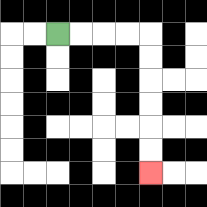{'start': '[2, 1]', 'end': '[6, 7]', 'path_directions': 'R,R,R,R,D,D,D,D,D,D', 'path_coordinates': '[[2, 1], [3, 1], [4, 1], [5, 1], [6, 1], [6, 2], [6, 3], [6, 4], [6, 5], [6, 6], [6, 7]]'}